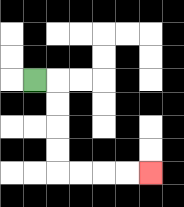{'start': '[1, 3]', 'end': '[6, 7]', 'path_directions': 'R,D,D,D,D,R,R,R,R', 'path_coordinates': '[[1, 3], [2, 3], [2, 4], [2, 5], [2, 6], [2, 7], [3, 7], [4, 7], [5, 7], [6, 7]]'}